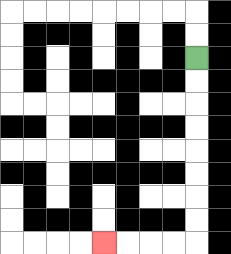{'start': '[8, 2]', 'end': '[4, 10]', 'path_directions': 'D,D,D,D,D,D,D,D,L,L,L,L', 'path_coordinates': '[[8, 2], [8, 3], [8, 4], [8, 5], [8, 6], [8, 7], [8, 8], [8, 9], [8, 10], [7, 10], [6, 10], [5, 10], [4, 10]]'}